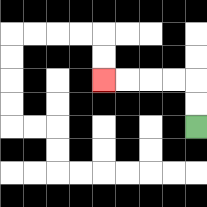{'start': '[8, 5]', 'end': '[4, 3]', 'path_directions': 'U,U,L,L,L,L', 'path_coordinates': '[[8, 5], [8, 4], [8, 3], [7, 3], [6, 3], [5, 3], [4, 3]]'}